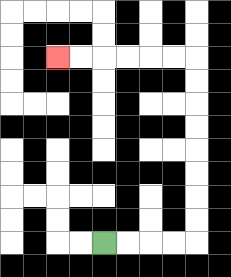{'start': '[4, 10]', 'end': '[2, 2]', 'path_directions': 'R,R,R,R,U,U,U,U,U,U,U,U,L,L,L,L,L,L', 'path_coordinates': '[[4, 10], [5, 10], [6, 10], [7, 10], [8, 10], [8, 9], [8, 8], [8, 7], [8, 6], [8, 5], [8, 4], [8, 3], [8, 2], [7, 2], [6, 2], [5, 2], [4, 2], [3, 2], [2, 2]]'}